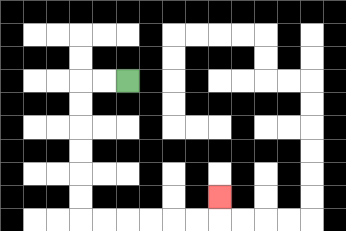{'start': '[5, 3]', 'end': '[9, 8]', 'path_directions': 'L,L,D,D,D,D,D,D,R,R,R,R,R,R,U', 'path_coordinates': '[[5, 3], [4, 3], [3, 3], [3, 4], [3, 5], [3, 6], [3, 7], [3, 8], [3, 9], [4, 9], [5, 9], [6, 9], [7, 9], [8, 9], [9, 9], [9, 8]]'}